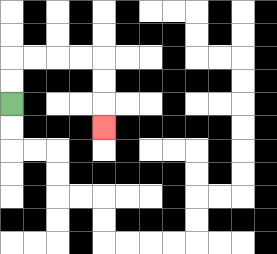{'start': '[0, 4]', 'end': '[4, 5]', 'path_directions': 'U,U,R,R,R,R,D,D,D', 'path_coordinates': '[[0, 4], [0, 3], [0, 2], [1, 2], [2, 2], [3, 2], [4, 2], [4, 3], [4, 4], [4, 5]]'}